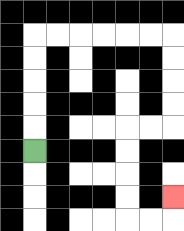{'start': '[1, 6]', 'end': '[7, 8]', 'path_directions': 'U,U,U,U,U,R,R,R,R,R,R,D,D,D,D,L,L,D,D,D,D,R,R,U', 'path_coordinates': '[[1, 6], [1, 5], [1, 4], [1, 3], [1, 2], [1, 1], [2, 1], [3, 1], [4, 1], [5, 1], [6, 1], [7, 1], [7, 2], [7, 3], [7, 4], [7, 5], [6, 5], [5, 5], [5, 6], [5, 7], [5, 8], [5, 9], [6, 9], [7, 9], [7, 8]]'}